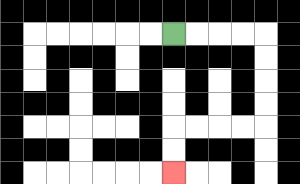{'start': '[7, 1]', 'end': '[7, 7]', 'path_directions': 'R,R,R,R,D,D,D,D,L,L,L,L,D,D', 'path_coordinates': '[[7, 1], [8, 1], [9, 1], [10, 1], [11, 1], [11, 2], [11, 3], [11, 4], [11, 5], [10, 5], [9, 5], [8, 5], [7, 5], [7, 6], [7, 7]]'}